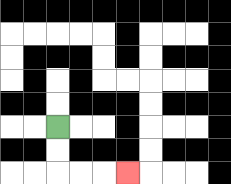{'start': '[2, 5]', 'end': '[5, 7]', 'path_directions': 'D,D,R,R,R', 'path_coordinates': '[[2, 5], [2, 6], [2, 7], [3, 7], [4, 7], [5, 7]]'}